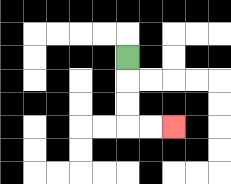{'start': '[5, 2]', 'end': '[7, 5]', 'path_directions': 'D,D,D,R,R', 'path_coordinates': '[[5, 2], [5, 3], [5, 4], [5, 5], [6, 5], [7, 5]]'}